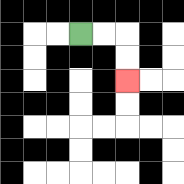{'start': '[3, 1]', 'end': '[5, 3]', 'path_directions': 'R,R,D,D', 'path_coordinates': '[[3, 1], [4, 1], [5, 1], [5, 2], [5, 3]]'}